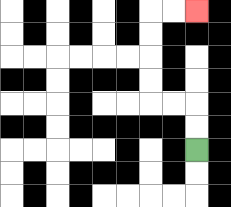{'start': '[8, 6]', 'end': '[8, 0]', 'path_directions': 'U,U,L,L,U,U,U,U,R,R', 'path_coordinates': '[[8, 6], [8, 5], [8, 4], [7, 4], [6, 4], [6, 3], [6, 2], [6, 1], [6, 0], [7, 0], [8, 0]]'}